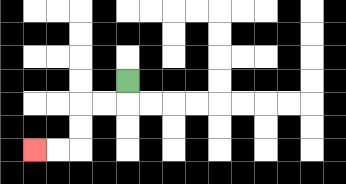{'start': '[5, 3]', 'end': '[1, 6]', 'path_directions': 'D,L,L,D,D,L,L', 'path_coordinates': '[[5, 3], [5, 4], [4, 4], [3, 4], [3, 5], [3, 6], [2, 6], [1, 6]]'}